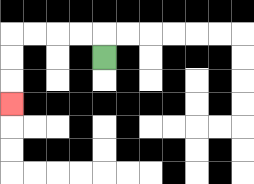{'start': '[4, 2]', 'end': '[0, 4]', 'path_directions': 'U,L,L,L,L,D,D,D', 'path_coordinates': '[[4, 2], [4, 1], [3, 1], [2, 1], [1, 1], [0, 1], [0, 2], [0, 3], [0, 4]]'}